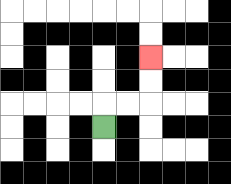{'start': '[4, 5]', 'end': '[6, 2]', 'path_directions': 'U,R,R,U,U', 'path_coordinates': '[[4, 5], [4, 4], [5, 4], [6, 4], [6, 3], [6, 2]]'}